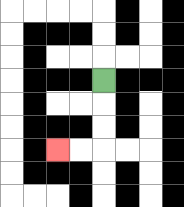{'start': '[4, 3]', 'end': '[2, 6]', 'path_directions': 'D,D,D,L,L', 'path_coordinates': '[[4, 3], [4, 4], [4, 5], [4, 6], [3, 6], [2, 6]]'}